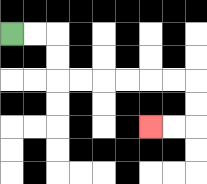{'start': '[0, 1]', 'end': '[6, 5]', 'path_directions': 'R,R,D,D,R,R,R,R,R,R,D,D,L,L', 'path_coordinates': '[[0, 1], [1, 1], [2, 1], [2, 2], [2, 3], [3, 3], [4, 3], [5, 3], [6, 3], [7, 3], [8, 3], [8, 4], [8, 5], [7, 5], [6, 5]]'}